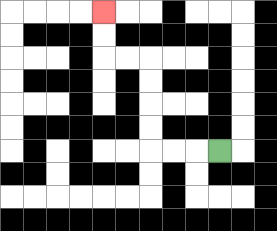{'start': '[9, 6]', 'end': '[4, 0]', 'path_directions': 'L,L,L,U,U,U,U,L,L,U,U', 'path_coordinates': '[[9, 6], [8, 6], [7, 6], [6, 6], [6, 5], [6, 4], [6, 3], [6, 2], [5, 2], [4, 2], [4, 1], [4, 0]]'}